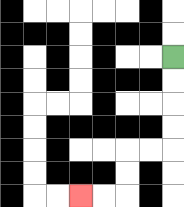{'start': '[7, 2]', 'end': '[3, 8]', 'path_directions': 'D,D,D,D,L,L,D,D,L,L', 'path_coordinates': '[[7, 2], [7, 3], [7, 4], [7, 5], [7, 6], [6, 6], [5, 6], [5, 7], [5, 8], [4, 8], [3, 8]]'}